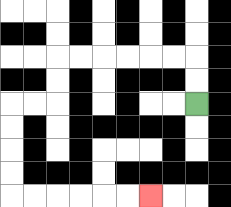{'start': '[8, 4]', 'end': '[6, 8]', 'path_directions': 'U,U,L,L,L,L,L,L,D,D,L,L,D,D,D,D,R,R,R,R,R,R', 'path_coordinates': '[[8, 4], [8, 3], [8, 2], [7, 2], [6, 2], [5, 2], [4, 2], [3, 2], [2, 2], [2, 3], [2, 4], [1, 4], [0, 4], [0, 5], [0, 6], [0, 7], [0, 8], [1, 8], [2, 8], [3, 8], [4, 8], [5, 8], [6, 8]]'}